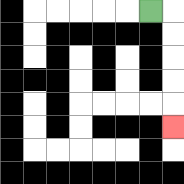{'start': '[6, 0]', 'end': '[7, 5]', 'path_directions': 'R,D,D,D,D,D', 'path_coordinates': '[[6, 0], [7, 0], [7, 1], [7, 2], [7, 3], [7, 4], [7, 5]]'}